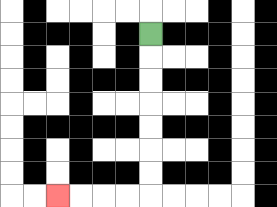{'start': '[6, 1]', 'end': '[2, 8]', 'path_directions': 'D,D,D,D,D,D,D,L,L,L,L', 'path_coordinates': '[[6, 1], [6, 2], [6, 3], [6, 4], [6, 5], [6, 6], [6, 7], [6, 8], [5, 8], [4, 8], [3, 8], [2, 8]]'}